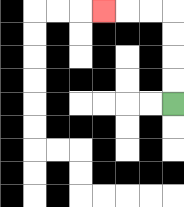{'start': '[7, 4]', 'end': '[4, 0]', 'path_directions': 'U,U,U,U,L,L,L', 'path_coordinates': '[[7, 4], [7, 3], [7, 2], [7, 1], [7, 0], [6, 0], [5, 0], [4, 0]]'}